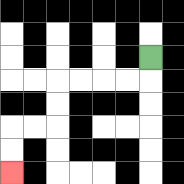{'start': '[6, 2]', 'end': '[0, 7]', 'path_directions': 'D,L,L,L,L,D,D,L,L,D,D', 'path_coordinates': '[[6, 2], [6, 3], [5, 3], [4, 3], [3, 3], [2, 3], [2, 4], [2, 5], [1, 5], [0, 5], [0, 6], [0, 7]]'}